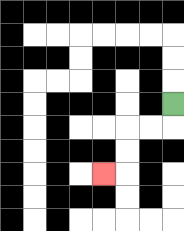{'start': '[7, 4]', 'end': '[4, 7]', 'path_directions': 'D,L,L,D,D,L', 'path_coordinates': '[[7, 4], [7, 5], [6, 5], [5, 5], [5, 6], [5, 7], [4, 7]]'}